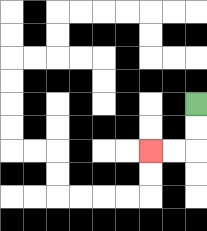{'start': '[8, 4]', 'end': '[6, 6]', 'path_directions': 'D,D,L,L', 'path_coordinates': '[[8, 4], [8, 5], [8, 6], [7, 6], [6, 6]]'}